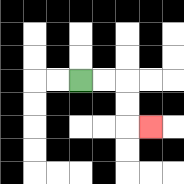{'start': '[3, 3]', 'end': '[6, 5]', 'path_directions': 'R,R,D,D,R', 'path_coordinates': '[[3, 3], [4, 3], [5, 3], [5, 4], [5, 5], [6, 5]]'}